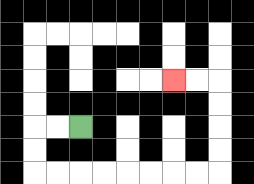{'start': '[3, 5]', 'end': '[7, 3]', 'path_directions': 'L,L,D,D,R,R,R,R,R,R,R,R,U,U,U,U,L,L', 'path_coordinates': '[[3, 5], [2, 5], [1, 5], [1, 6], [1, 7], [2, 7], [3, 7], [4, 7], [5, 7], [6, 7], [7, 7], [8, 7], [9, 7], [9, 6], [9, 5], [9, 4], [9, 3], [8, 3], [7, 3]]'}